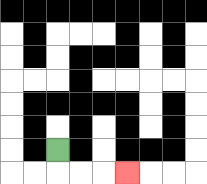{'start': '[2, 6]', 'end': '[5, 7]', 'path_directions': 'D,R,R,R', 'path_coordinates': '[[2, 6], [2, 7], [3, 7], [4, 7], [5, 7]]'}